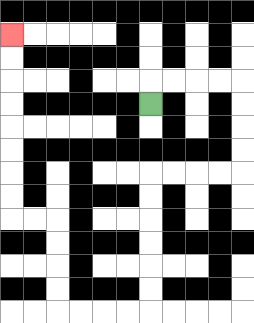{'start': '[6, 4]', 'end': '[0, 1]', 'path_directions': 'U,R,R,R,R,D,D,D,D,L,L,L,L,D,D,D,D,D,D,L,L,L,L,U,U,U,U,L,L,U,U,U,U,U,U,U,U', 'path_coordinates': '[[6, 4], [6, 3], [7, 3], [8, 3], [9, 3], [10, 3], [10, 4], [10, 5], [10, 6], [10, 7], [9, 7], [8, 7], [7, 7], [6, 7], [6, 8], [6, 9], [6, 10], [6, 11], [6, 12], [6, 13], [5, 13], [4, 13], [3, 13], [2, 13], [2, 12], [2, 11], [2, 10], [2, 9], [1, 9], [0, 9], [0, 8], [0, 7], [0, 6], [0, 5], [0, 4], [0, 3], [0, 2], [0, 1]]'}